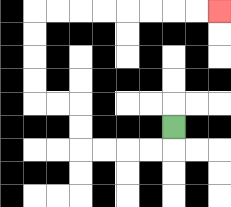{'start': '[7, 5]', 'end': '[9, 0]', 'path_directions': 'D,L,L,L,L,U,U,L,L,U,U,U,U,R,R,R,R,R,R,R,R', 'path_coordinates': '[[7, 5], [7, 6], [6, 6], [5, 6], [4, 6], [3, 6], [3, 5], [3, 4], [2, 4], [1, 4], [1, 3], [1, 2], [1, 1], [1, 0], [2, 0], [3, 0], [4, 0], [5, 0], [6, 0], [7, 0], [8, 0], [9, 0]]'}